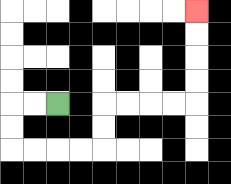{'start': '[2, 4]', 'end': '[8, 0]', 'path_directions': 'L,L,D,D,R,R,R,R,U,U,R,R,R,R,U,U,U,U', 'path_coordinates': '[[2, 4], [1, 4], [0, 4], [0, 5], [0, 6], [1, 6], [2, 6], [3, 6], [4, 6], [4, 5], [4, 4], [5, 4], [6, 4], [7, 4], [8, 4], [8, 3], [8, 2], [8, 1], [8, 0]]'}